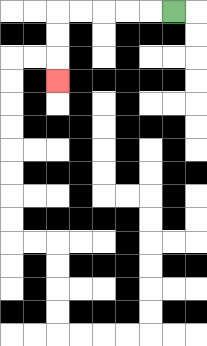{'start': '[7, 0]', 'end': '[2, 3]', 'path_directions': 'L,L,L,L,L,D,D,D', 'path_coordinates': '[[7, 0], [6, 0], [5, 0], [4, 0], [3, 0], [2, 0], [2, 1], [2, 2], [2, 3]]'}